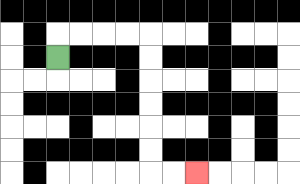{'start': '[2, 2]', 'end': '[8, 7]', 'path_directions': 'U,R,R,R,R,D,D,D,D,D,D,R,R', 'path_coordinates': '[[2, 2], [2, 1], [3, 1], [4, 1], [5, 1], [6, 1], [6, 2], [6, 3], [6, 4], [6, 5], [6, 6], [6, 7], [7, 7], [8, 7]]'}